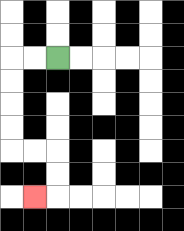{'start': '[2, 2]', 'end': '[1, 8]', 'path_directions': 'L,L,D,D,D,D,R,R,D,D,L', 'path_coordinates': '[[2, 2], [1, 2], [0, 2], [0, 3], [0, 4], [0, 5], [0, 6], [1, 6], [2, 6], [2, 7], [2, 8], [1, 8]]'}